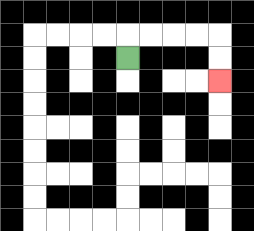{'start': '[5, 2]', 'end': '[9, 3]', 'path_directions': 'U,R,R,R,R,D,D', 'path_coordinates': '[[5, 2], [5, 1], [6, 1], [7, 1], [8, 1], [9, 1], [9, 2], [9, 3]]'}